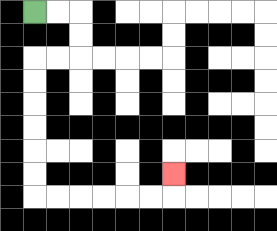{'start': '[1, 0]', 'end': '[7, 7]', 'path_directions': 'R,R,D,D,L,L,D,D,D,D,D,D,R,R,R,R,R,R,U', 'path_coordinates': '[[1, 0], [2, 0], [3, 0], [3, 1], [3, 2], [2, 2], [1, 2], [1, 3], [1, 4], [1, 5], [1, 6], [1, 7], [1, 8], [2, 8], [3, 8], [4, 8], [5, 8], [6, 8], [7, 8], [7, 7]]'}